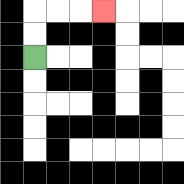{'start': '[1, 2]', 'end': '[4, 0]', 'path_directions': 'U,U,R,R,R', 'path_coordinates': '[[1, 2], [1, 1], [1, 0], [2, 0], [3, 0], [4, 0]]'}